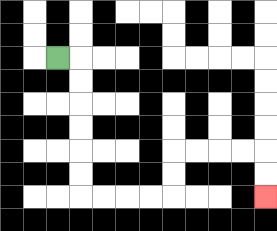{'start': '[2, 2]', 'end': '[11, 8]', 'path_directions': 'R,D,D,D,D,D,D,R,R,R,R,U,U,R,R,R,R,D,D', 'path_coordinates': '[[2, 2], [3, 2], [3, 3], [3, 4], [3, 5], [3, 6], [3, 7], [3, 8], [4, 8], [5, 8], [6, 8], [7, 8], [7, 7], [7, 6], [8, 6], [9, 6], [10, 6], [11, 6], [11, 7], [11, 8]]'}